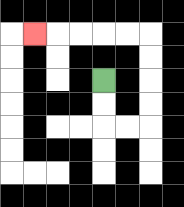{'start': '[4, 3]', 'end': '[1, 1]', 'path_directions': 'D,D,R,R,U,U,U,U,L,L,L,L,L', 'path_coordinates': '[[4, 3], [4, 4], [4, 5], [5, 5], [6, 5], [6, 4], [6, 3], [6, 2], [6, 1], [5, 1], [4, 1], [3, 1], [2, 1], [1, 1]]'}